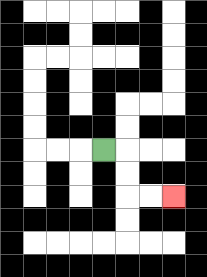{'start': '[4, 6]', 'end': '[7, 8]', 'path_directions': 'R,D,D,R,R', 'path_coordinates': '[[4, 6], [5, 6], [5, 7], [5, 8], [6, 8], [7, 8]]'}